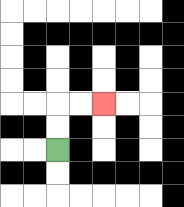{'start': '[2, 6]', 'end': '[4, 4]', 'path_directions': 'U,U,R,R', 'path_coordinates': '[[2, 6], [2, 5], [2, 4], [3, 4], [4, 4]]'}